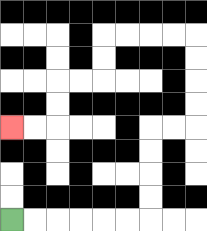{'start': '[0, 9]', 'end': '[0, 5]', 'path_directions': 'R,R,R,R,R,R,U,U,U,U,R,R,U,U,U,U,L,L,L,L,D,D,L,L,D,D,L,L', 'path_coordinates': '[[0, 9], [1, 9], [2, 9], [3, 9], [4, 9], [5, 9], [6, 9], [6, 8], [6, 7], [6, 6], [6, 5], [7, 5], [8, 5], [8, 4], [8, 3], [8, 2], [8, 1], [7, 1], [6, 1], [5, 1], [4, 1], [4, 2], [4, 3], [3, 3], [2, 3], [2, 4], [2, 5], [1, 5], [0, 5]]'}